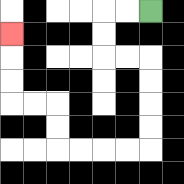{'start': '[6, 0]', 'end': '[0, 1]', 'path_directions': 'L,L,D,D,R,R,D,D,D,D,L,L,L,L,U,U,L,L,U,U,U', 'path_coordinates': '[[6, 0], [5, 0], [4, 0], [4, 1], [4, 2], [5, 2], [6, 2], [6, 3], [6, 4], [6, 5], [6, 6], [5, 6], [4, 6], [3, 6], [2, 6], [2, 5], [2, 4], [1, 4], [0, 4], [0, 3], [0, 2], [0, 1]]'}